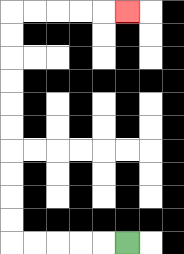{'start': '[5, 10]', 'end': '[5, 0]', 'path_directions': 'L,L,L,L,L,U,U,U,U,U,U,U,U,U,U,R,R,R,R,R', 'path_coordinates': '[[5, 10], [4, 10], [3, 10], [2, 10], [1, 10], [0, 10], [0, 9], [0, 8], [0, 7], [0, 6], [0, 5], [0, 4], [0, 3], [0, 2], [0, 1], [0, 0], [1, 0], [2, 0], [3, 0], [4, 0], [5, 0]]'}